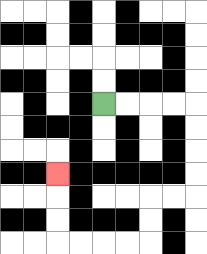{'start': '[4, 4]', 'end': '[2, 7]', 'path_directions': 'R,R,R,R,D,D,D,D,L,L,D,D,L,L,L,L,U,U,U', 'path_coordinates': '[[4, 4], [5, 4], [6, 4], [7, 4], [8, 4], [8, 5], [8, 6], [8, 7], [8, 8], [7, 8], [6, 8], [6, 9], [6, 10], [5, 10], [4, 10], [3, 10], [2, 10], [2, 9], [2, 8], [2, 7]]'}